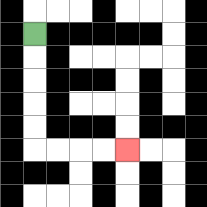{'start': '[1, 1]', 'end': '[5, 6]', 'path_directions': 'D,D,D,D,D,R,R,R,R', 'path_coordinates': '[[1, 1], [1, 2], [1, 3], [1, 4], [1, 5], [1, 6], [2, 6], [3, 6], [4, 6], [5, 6]]'}